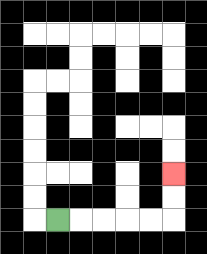{'start': '[2, 9]', 'end': '[7, 7]', 'path_directions': 'R,R,R,R,R,U,U', 'path_coordinates': '[[2, 9], [3, 9], [4, 9], [5, 9], [6, 9], [7, 9], [7, 8], [7, 7]]'}